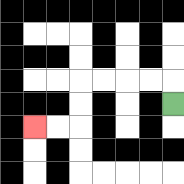{'start': '[7, 4]', 'end': '[1, 5]', 'path_directions': 'U,L,L,L,L,D,D,L,L', 'path_coordinates': '[[7, 4], [7, 3], [6, 3], [5, 3], [4, 3], [3, 3], [3, 4], [3, 5], [2, 5], [1, 5]]'}